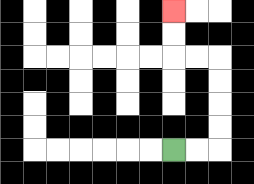{'start': '[7, 6]', 'end': '[7, 0]', 'path_directions': 'R,R,U,U,U,U,L,L,U,U', 'path_coordinates': '[[7, 6], [8, 6], [9, 6], [9, 5], [9, 4], [9, 3], [9, 2], [8, 2], [7, 2], [7, 1], [7, 0]]'}